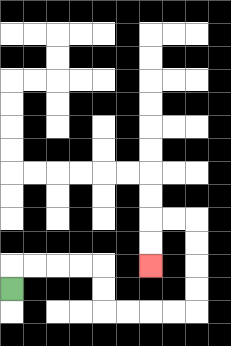{'start': '[0, 12]', 'end': '[6, 11]', 'path_directions': 'U,R,R,R,R,D,D,R,R,R,R,U,U,U,U,L,L,D,D', 'path_coordinates': '[[0, 12], [0, 11], [1, 11], [2, 11], [3, 11], [4, 11], [4, 12], [4, 13], [5, 13], [6, 13], [7, 13], [8, 13], [8, 12], [8, 11], [8, 10], [8, 9], [7, 9], [6, 9], [6, 10], [6, 11]]'}